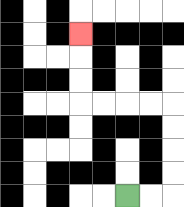{'start': '[5, 8]', 'end': '[3, 1]', 'path_directions': 'R,R,U,U,U,U,L,L,L,L,U,U,U', 'path_coordinates': '[[5, 8], [6, 8], [7, 8], [7, 7], [7, 6], [7, 5], [7, 4], [6, 4], [5, 4], [4, 4], [3, 4], [3, 3], [3, 2], [3, 1]]'}